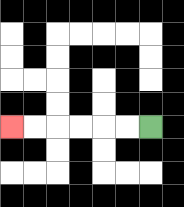{'start': '[6, 5]', 'end': '[0, 5]', 'path_directions': 'L,L,L,L,L,L', 'path_coordinates': '[[6, 5], [5, 5], [4, 5], [3, 5], [2, 5], [1, 5], [0, 5]]'}